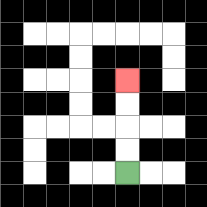{'start': '[5, 7]', 'end': '[5, 3]', 'path_directions': 'U,U,U,U', 'path_coordinates': '[[5, 7], [5, 6], [5, 5], [5, 4], [5, 3]]'}